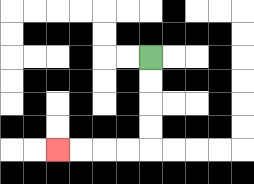{'start': '[6, 2]', 'end': '[2, 6]', 'path_directions': 'D,D,D,D,L,L,L,L', 'path_coordinates': '[[6, 2], [6, 3], [6, 4], [6, 5], [6, 6], [5, 6], [4, 6], [3, 6], [2, 6]]'}